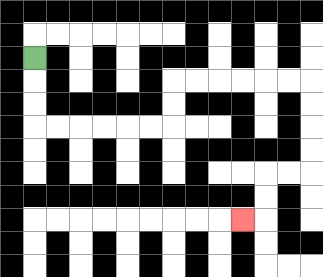{'start': '[1, 2]', 'end': '[10, 9]', 'path_directions': 'D,D,D,R,R,R,R,R,R,U,U,R,R,R,R,R,R,D,D,D,D,L,L,D,D,L', 'path_coordinates': '[[1, 2], [1, 3], [1, 4], [1, 5], [2, 5], [3, 5], [4, 5], [5, 5], [6, 5], [7, 5], [7, 4], [7, 3], [8, 3], [9, 3], [10, 3], [11, 3], [12, 3], [13, 3], [13, 4], [13, 5], [13, 6], [13, 7], [12, 7], [11, 7], [11, 8], [11, 9], [10, 9]]'}